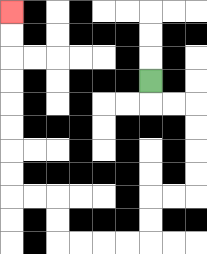{'start': '[6, 3]', 'end': '[0, 0]', 'path_directions': 'D,R,R,D,D,D,D,L,L,D,D,L,L,L,L,U,U,L,L,U,U,U,U,U,U,U,U', 'path_coordinates': '[[6, 3], [6, 4], [7, 4], [8, 4], [8, 5], [8, 6], [8, 7], [8, 8], [7, 8], [6, 8], [6, 9], [6, 10], [5, 10], [4, 10], [3, 10], [2, 10], [2, 9], [2, 8], [1, 8], [0, 8], [0, 7], [0, 6], [0, 5], [0, 4], [0, 3], [0, 2], [0, 1], [0, 0]]'}